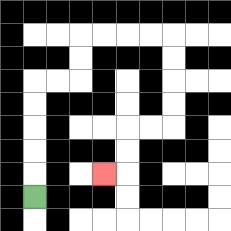{'start': '[1, 8]', 'end': '[4, 7]', 'path_directions': 'U,U,U,U,U,R,R,U,U,R,R,R,R,D,D,D,D,L,L,D,D,L', 'path_coordinates': '[[1, 8], [1, 7], [1, 6], [1, 5], [1, 4], [1, 3], [2, 3], [3, 3], [3, 2], [3, 1], [4, 1], [5, 1], [6, 1], [7, 1], [7, 2], [7, 3], [7, 4], [7, 5], [6, 5], [5, 5], [5, 6], [5, 7], [4, 7]]'}